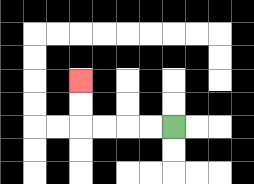{'start': '[7, 5]', 'end': '[3, 3]', 'path_directions': 'L,L,L,L,U,U', 'path_coordinates': '[[7, 5], [6, 5], [5, 5], [4, 5], [3, 5], [3, 4], [3, 3]]'}